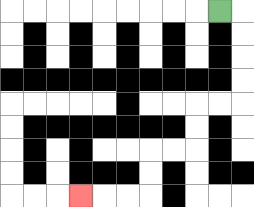{'start': '[9, 0]', 'end': '[3, 8]', 'path_directions': 'R,D,D,D,D,L,L,D,D,L,L,D,D,L,L,L', 'path_coordinates': '[[9, 0], [10, 0], [10, 1], [10, 2], [10, 3], [10, 4], [9, 4], [8, 4], [8, 5], [8, 6], [7, 6], [6, 6], [6, 7], [6, 8], [5, 8], [4, 8], [3, 8]]'}